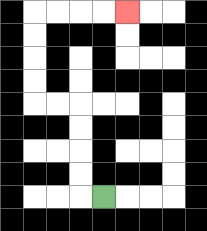{'start': '[4, 8]', 'end': '[5, 0]', 'path_directions': 'L,U,U,U,U,L,L,U,U,U,U,R,R,R,R', 'path_coordinates': '[[4, 8], [3, 8], [3, 7], [3, 6], [3, 5], [3, 4], [2, 4], [1, 4], [1, 3], [1, 2], [1, 1], [1, 0], [2, 0], [3, 0], [4, 0], [5, 0]]'}